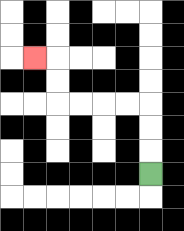{'start': '[6, 7]', 'end': '[1, 2]', 'path_directions': 'U,U,U,L,L,L,L,U,U,L', 'path_coordinates': '[[6, 7], [6, 6], [6, 5], [6, 4], [5, 4], [4, 4], [3, 4], [2, 4], [2, 3], [2, 2], [1, 2]]'}